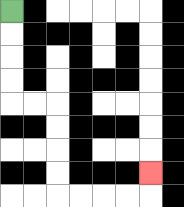{'start': '[0, 0]', 'end': '[6, 7]', 'path_directions': 'D,D,D,D,R,R,D,D,D,D,R,R,R,R,U', 'path_coordinates': '[[0, 0], [0, 1], [0, 2], [0, 3], [0, 4], [1, 4], [2, 4], [2, 5], [2, 6], [2, 7], [2, 8], [3, 8], [4, 8], [5, 8], [6, 8], [6, 7]]'}